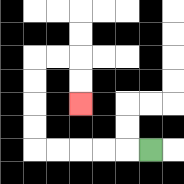{'start': '[6, 6]', 'end': '[3, 4]', 'path_directions': 'L,L,L,L,L,U,U,U,U,R,R,D,D', 'path_coordinates': '[[6, 6], [5, 6], [4, 6], [3, 6], [2, 6], [1, 6], [1, 5], [1, 4], [1, 3], [1, 2], [2, 2], [3, 2], [3, 3], [3, 4]]'}